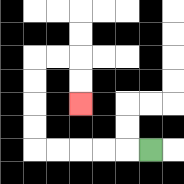{'start': '[6, 6]', 'end': '[3, 4]', 'path_directions': 'L,L,L,L,L,U,U,U,U,R,R,D,D', 'path_coordinates': '[[6, 6], [5, 6], [4, 6], [3, 6], [2, 6], [1, 6], [1, 5], [1, 4], [1, 3], [1, 2], [2, 2], [3, 2], [3, 3], [3, 4]]'}